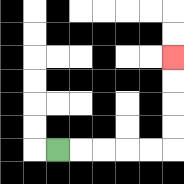{'start': '[2, 6]', 'end': '[7, 2]', 'path_directions': 'R,R,R,R,R,U,U,U,U', 'path_coordinates': '[[2, 6], [3, 6], [4, 6], [5, 6], [6, 6], [7, 6], [7, 5], [7, 4], [7, 3], [7, 2]]'}